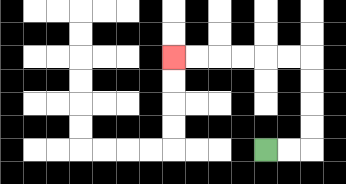{'start': '[11, 6]', 'end': '[7, 2]', 'path_directions': 'R,R,U,U,U,U,L,L,L,L,L,L', 'path_coordinates': '[[11, 6], [12, 6], [13, 6], [13, 5], [13, 4], [13, 3], [13, 2], [12, 2], [11, 2], [10, 2], [9, 2], [8, 2], [7, 2]]'}